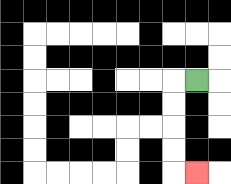{'start': '[8, 3]', 'end': '[8, 7]', 'path_directions': 'L,D,D,D,D,R', 'path_coordinates': '[[8, 3], [7, 3], [7, 4], [7, 5], [7, 6], [7, 7], [8, 7]]'}